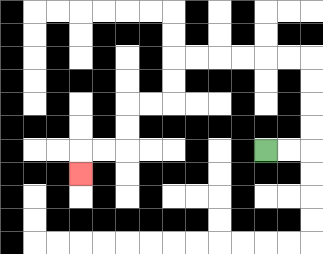{'start': '[11, 6]', 'end': '[3, 7]', 'path_directions': 'R,R,U,U,U,U,L,L,L,L,L,L,D,D,L,L,D,D,L,L,D', 'path_coordinates': '[[11, 6], [12, 6], [13, 6], [13, 5], [13, 4], [13, 3], [13, 2], [12, 2], [11, 2], [10, 2], [9, 2], [8, 2], [7, 2], [7, 3], [7, 4], [6, 4], [5, 4], [5, 5], [5, 6], [4, 6], [3, 6], [3, 7]]'}